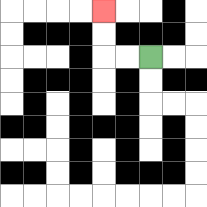{'start': '[6, 2]', 'end': '[4, 0]', 'path_directions': 'L,L,U,U', 'path_coordinates': '[[6, 2], [5, 2], [4, 2], [4, 1], [4, 0]]'}